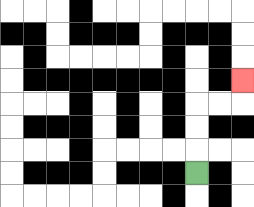{'start': '[8, 7]', 'end': '[10, 3]', 'path_directions': 'U,U,U,R,R,U', 'path_coordinates': '[[8, 7], [8, 6], [8, 5], [8, 4], [9, 4], [10, 4], [10, 3]]'}